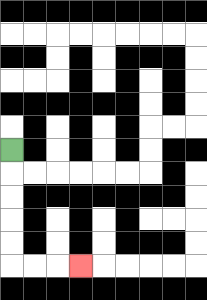{'start': '[0, 6]', 'end': '[3, 11]', 'path_directions': 'D,D,D,D,D,R,R,R', 'path_coordinates': '[[0, 6], [0, 7], [0, 8], [0, 9], [0, 10], [0, 11], [1, 11], [2, 11], [3, 11]]'}